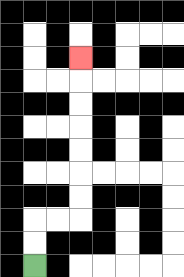{'start': '[1, 11]', 'end': '[3, 2]', 'path_directions': 'U,U,R,R,U,U,U,U,U,U,U', 'path_coordinates': '[[1, 11], [1, 10], [1, 9], [2, 9], [3, 9], [3, 8], [3, 7], [3, 6], [3, 5], [3, 4], [3, 3], [3, 2]]'}